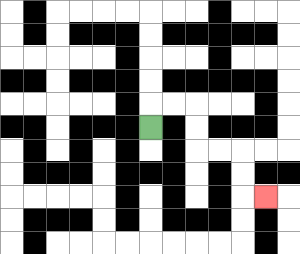{'start': '[6, 5]', 'end': '[11, 8]', 'path_directions': 'U,R,R,D,D,R,R,D,D,R', 'path_coordinates': '[[6, 5], [6, 4], [7, 4], [8, 4], [8, 5], [8, 6], [9, 6], [10, 6], [10, 7], [10, 8], [11, 8]]'}